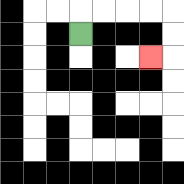{'start': '[3, 1]', 'end': '[6, 2]', 'path_directions': 'U,R,R,R,R,D,D,L', 'path_coordinates': '[[3, 1], [3, 0], [4, 0], [5, 0], [6, 0], [7, 0], [7, 1], [7, 2], [6, 2]]'}